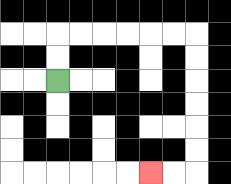{'start': '[2, 3]', 'end': '[6, 7]', 'path_directions': 'U,U,R,R,R,R,R,R,D,D,D,D,D,D,L,L', 'path_coordinates': '[[2, 3], [2, 2], [2, 1], [3, 1], [4, 1], [5, 1], [6, 1], [7, 1], [8, 1], [8, 2], [8, 3], [8, 4], [8, 5], [8, 6], [8, 7], [7, 7], [6, 7]]'}